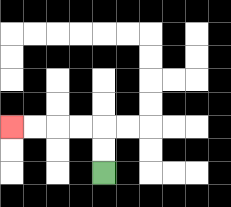{'start': '[4, 7]', 'end': '[0, 5]', 'path_directions': 'U,U,L,L,L,L', 'path_coordinates': '[[4, 7], [4, 6], [4, 5], [3, 5], [2, 5], [1, 5], [0, 5]]'}